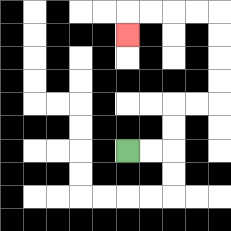{'start': '[5, 6]', 'end': '[5, 1]', 'path_directions': 'R,R,U,U,R,R,U,U,U,U,L,L,L,L,D', 'path_coordinates': '[[5, 6], [6, 6], [7, 6], [7, 5], [7, 4], [8, 4], [9, 4], [9, 3], [9, 2], [9, 1], [9, 0], [8, 0], [7, 0], [6, 0], [5, 0], [5, 1]]'}